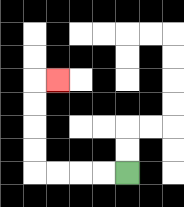{'start': '[5, 7]', 'end': '[2, 3]', 'path_directions': 'L,L,L,L,U,U,U,U,R', 'path_coordinates': '[[5, 7], [4, 7], [3, 7], [2, 7], [1, 7], [1, 6], [1, 5], [1, 4], [1, 3], [2, 3]]'}